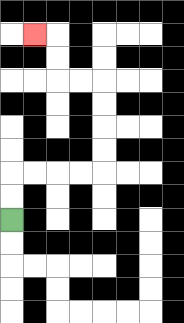{'start': '[0, 9]', 'end': '[1, 1]', 'path_directions': 'U,U,R,R,R,R,U,U,U,U,L,L,U,U,L', 'path_coordinates': '[[0, 9], [0, 8], [0, 7], [1, 7], [2, 7], [3, 7], [4, 7], [4, 6], [4, 5], [4, 4], [4, 3], [3, 3], [2, 3], [2, 2], [2, 1], [1, 1]]'}